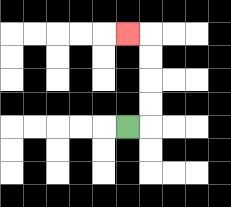{'start': '[5, 5]', 'end': '[5, 1]', 'path_directions': 'R,U,U,U,U,L', 'path_coordinates': '[[5, 5], [6, 5], [6, 4], [6, 3], [6, 2], [6, 1], [5, 1]]'}